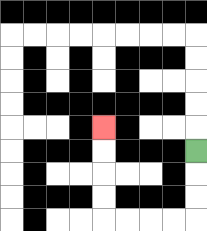{'start': '[8, 6]', 'end': '[4, 5]', 'path_directions': 'D,D,D,L,L,L,L,U,U,U,U', 'path_coordinates': '[[8, 6], [8, 7], [8, 8], [8, 9], [7, 9], [6, 9], [5, 9], [4, 9], [4, 8], [4, 7], [4, 6], [4, 5]]'}